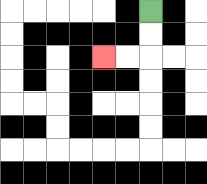{'start': '[6, 0]', 'end': '[4, 2]', 'path_directions': 'D,D,L,L', 'path_coordinates': '[[6, 0], [6, 1], [6, 2], [5, 2], [4, 2]]'}